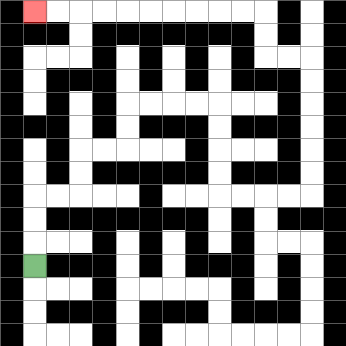{'start': '[1, 11]', 'end': '[1, 0]', 'path_directions': 'U,U,U,R,R,U,U,R,R,U,U,R,R,R,R,D,D,D,D,R,R,R,R,U,U,U,U,U,U,L,L,U,U,L,L,L,L,L,L,L,L,L,L', 'path_coordinates': '[[1, 11], [1, 10], [1, 9], [1, 8], [2, 8], [3, 8], [3, 7], [3, 6], [4, 6], [5, 6], [5, 5], [5, 4], [6, 4], [7, 4], [8, 4], [9, 4], [9, 5], [9, 6], [9, 7], [9, 8], [10, 8], [11, 8], [12, 8], [13, 8], [13, 7], [13, 6], [13, 5], [13, 4], [13, 3], [13, 2], [12, 2], [11, 2], [11, 1], [11, 0], [10, 0], [9, 0], [8, 0], [7, 0], [6, 0], [5, 0], [4, 0], [3, 0], [2, 0], [1, 0]]'}